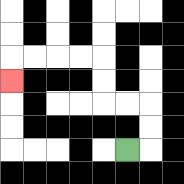{'start': '[5, 6]', 'end': '[0, 3]', 'path_directions': 'R,U,U,L,L,U,U,L,L,L,L,D', 'path_coordinates': '[[5, 6], [6, 6], [6, 5], [6, 4], [5, 4], [4, 4], [4, 3], [4, 2], [3, 2], [2, 2], [1, 2], [0, 2], [0, 3]]'}